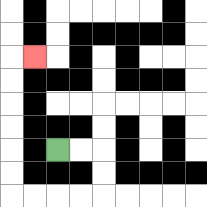{'start': '[2, 6]', 'end': '[1, 2]', 'path_directions': 'R,R,D,D,L,L,L,L,U,U,U,U,U,U,R', 'path_coordinates': '[[2, 6], [3, 6], [4, 6], [4, 7], [4, 8], [3, 8], [2, 8], [1, 8], [0, 8], [0, 7], [0, 6], [0, 5], [0, 4], [0, 3], [0, 2], [1, 2]]'}